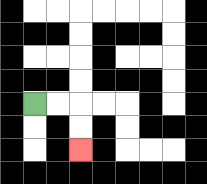{'start': '[1, 4]', 'end': '[3, 6]', 'path_directions': 'R,R,D,D', 'path_coordinates': '[[1, 4], [2, 4], [3, 4], [3, 5], [3, 6]]'}